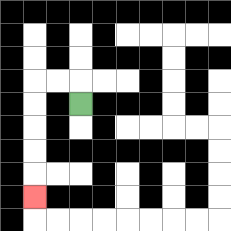{'start': '[3, 4]', 'end': '[1, 8]', 'path_directions': 'U,L,L,D,D,D,D,D', 'path_coordinates': '[[3, 4], [3, 3], [2, 3], [1, 3], [1, 4], [1, 5], [1, 6], [1, 7], [1, 8]]'}